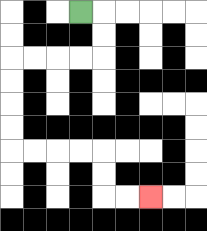{'start': '[3, 0]', 'end': '[6, 8]', 'path_directions': 'R,D,D,L,L,L,L,D,D,D,D,R,R,R,R,D,D,R,R', 'path_coordinates': '[[3, 0], [4, 0], [4, 1], [4, 2], [3, 2], [2, 2], [1, 2], [0, 2], [0, 3], [0, 4], [0, 5], [0, 6], [1, 6], [2, 6], [3, 6], [4, 6], [4, 7], [4, 8], [5, 8], [6, 8]]'}